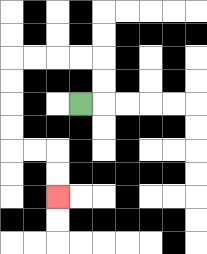{'start': '[3, 4]', 'end': '[2, 8]', 'path_directions': 'R,U,U,L,L,L,L,D,D,D,D,R,R,D,D', 'path_coordinates': '[[3, 4], [4, 4], [4, 3], [4, 2], [3, 2], [2, 2], [1, 2], [0, 2], [0, 3], [0, 4], [0, 5], [0, 6], [1, 6], [2, 6], [2, 7], [2, 8]]'}